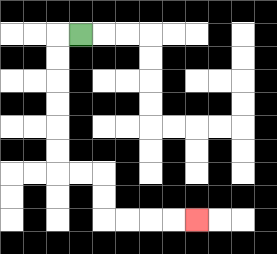{'start': '[3, 1]', 'end': '[8, 9]', 'path_directions': 'L,D,D,D,D,D,D,R,R,D,D,R,R,R,R', 'path_coordinates': '[[3, 1], [2, 1], [2, 2], [2, 3], [2, 4], [2, 5], [2, 6], [2, 7], [3, 7], [4, 7], [4, 8], [4, 9], [5, 9], [6, 9], [7, 9], [8, 9]]'}